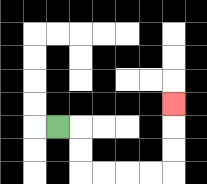{'start': '[2, 5]', 'end': '[7, 4]', 'path_directions': 'R,D,D,R,R,R,R,U,U,U', 'path_coordinates': '[[2, 5], [3, 5], [3, 6], [3, 7], [4, 7], [5, 7], [6, 7], [7, 7], [7, 6], [7, 5], [7, 4]]'}